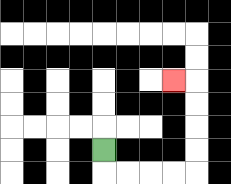{'start': '[4, 6]', 'end': '[7, 3]', 'path_directions': 'D,R,R,R,R,U,U,U,U,L', 'path_coordinates': '[[4, 6], [4, 7], [5, 7], [6, 7], [7, 7], [8, 7], [8, 6], [8, 5], [8, 4], [8, 3], [7, 3]]'}